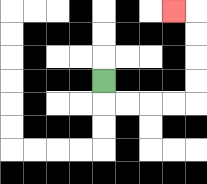{'start': '[4, 3]', 'end': '[7, 0]', 'path_directions': 'D,R,R,R,R,U,U,U,U,L', 'path_coordinates': '[[4, 3], [4, 4], [5, 4], [6, 4], [7, 4], [8, 4], [8, 3], [8, 2], [8, 1], [8, 0], [7, 0]]'}